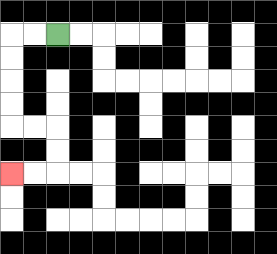{'start': '[2, 1]', 'end': '[0, 7]', 'path_directions': 'L,L,D,D,D,D,R,R,D,D,L,L', 'path_coordinates': '[[2, 1], [1, 1], [0, 1], [0, 2], [0, 3], [0, 4], [0, 5], [1, 5], [2, 5], [2, 6], [2, 7], [1, 7], [0, 7]]'}